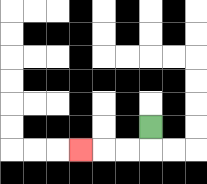{'start': '[6, 5]', 'end': '[3, 6]', 'path_directions': 'D,L,L,L', 'path_coordinates': '[[6, 5], [6, 6], [5, 6], [4, 6], [3, 6]]'}